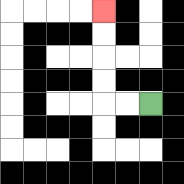{'start': '[6, 4]', 'end': '[4, 0]', 'path_directions': 'L,L,U,U,U,U', 'path_coordinates': '[[6, 4], [5, 4], [4, 4], [4, 3], [4, 2], [4, 1], [4, 0]]'}